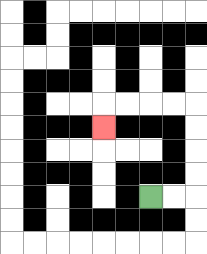{'start': '[6, 8]', 'end': '[4, 5]', 'path_directions': 'R,R,U,U,U,U,L,L,L,L,D', 'path_coordinates': '[[6, 8], [7, 8], [8, 8], [8, 7], [8, 6], [8, 5], [8, 4], [7, 4], [6, 4], [5, 4], [4, 4], [4, 5]]'}